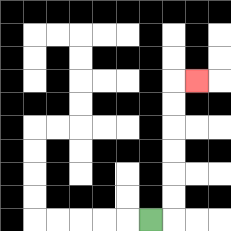{'start': '[6, 9]', 'end': '[8, 3]', 'path_directions': 'R,U,U,U,U,U,U,R', 'path_coordinates': '[[6, 9], [7, 9], [7, 8], [7, 7], [7, 6], [7, 5], [7, 4], [7, 3], [8, 3]]'}